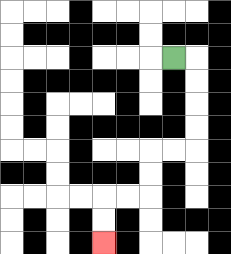{'start': '[7, 2]', 'end': '[4, 10]', 'path_directions': 'R,D,D,D,D,L,L,D,D,L,L,D,D', 'path_coordinates': '[[7, 2], [8, 2], [8, 3], [8, 4], [8, 5], [8, 6], [7, 6], [6, 6], [6, 7], [6, 8], [5, 8], [4, 8], [4, 9], [4, 10]]'}